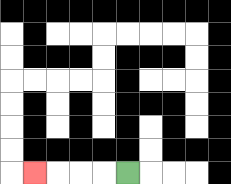{'start': '[5, 7]', 'end': '[1, 7]', 'path_directions': 'L,L,L,L', 'path_coordinates': '[[5, 7], [4, 7], [3, 7], [2, 7], [1, 7]]'}